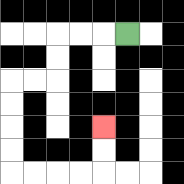{'start': '[5, 1]', 'end': '[4, 5]', 'path_directions': 'L,L,L,D,D,L,L,D,D,D,D,R,R,R,R,U,U', 'path_coordinates': '[[5, 1], [4, 1], [3, 1], [2, 1], [2, 2], [2, 3], [1, 3], [0, 3], [0, 4], [0, 5], [0, 6], [0, 7], [1, 7], [2, 7], [3, 7], [4, 7], [4, 6], [4, 5]]'}